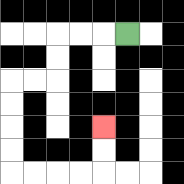{'start': '[5, 1]', 'end': '[4, 5]', 'path_directions': 'L,L,L,D,D,L,L,D,D,D,D,R,R,R,R,U,U', 'path_coordinates': '[[5, 1], [4, 1], [3, 1], [2, 1], [2, 2], [2, 3], [1, 3], [0, 3], [0, 4], [0, 5], [0, 6], [0, 7], [1, 7], [2, 7], [3, 7], [4, 7], [4, 6], [4, 5]]'}